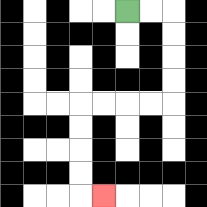{'start': '[5, 0]', 'end': '[4, 8]', 'path_directions': 'R,R,D,D,D,D,L,L,L,L,D,D,D,D,R', 'path_coordinates': '[[5, 0], [6, 0], [7, 0], [7, 1], [7, 2], [7, 3], [7, 4], [6, 4], [5, 4], [4, 4], [3, 4], [3, 5], [3, 6], [3, 7], [3, 8], [4, 8]]'}